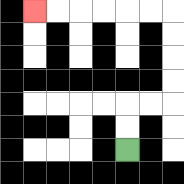{'start': '[5, 6]', 'end': '[1, 0]', 'path_directions': 'U,U,R,R,U,U,U,U,L,L,L,L,L,L', 'path_coordinates': '[[5, 6], [5, 5], [5, 4], [6, 4], [7, 4], [7, 3], [7, 2], [7, 1], [7, 0], [6, 0], [5, 0], [4, 0], [3, 0], [2, 0], [1, 0]]'}